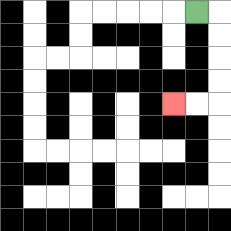{'start': '[8, 0]', 'end': '[7, 4]', 'path_directions': 'R,D,D,D,D,L,L', 'path_coordinates': '[[8, 0], [9, 0], [9, 1], [9, 2], [9, 3], [9, 4], [8, 4], [7, 4]]'}